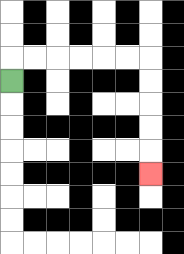{'start': '[0, 3]', 'end': '[6, 7]', 'path_directions': 'U,R,R,R,R,R,R,D,D,D,D,D', 'path_coordinates': '[[0, 3], [0, 2], [1, 2], [2, 2], [3, 2], [4, 2], [5, 2], [6, 2], [6, 3], [6, 4], [6, 5], [6, 6], [6, 7]]'}